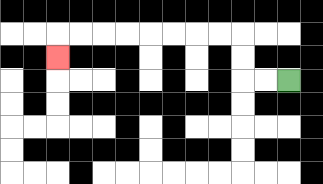{'start': '[12, 3]', 'end': '[2, 2]', 'path_directions': 'L,L,U,U,L,L,L,L,L,L,L,L,D', 'path_coordinates': '[[12, 3], [11, 3], [10, 3], [10, 2], [10, 1], [9, 1], [8, 1], [7, 1], [6, 1], [5, 1], [4, 1], [3, 1], [2, 1], [2, 2]]'}